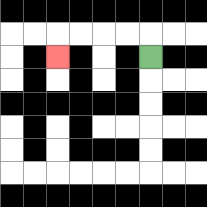{'start': '[6, 2]', 'end': '[2, 2]', 'path_directions': 'U,L,L,L,L,D', 'path_coordinates': '[[6, 2], [6, 1], [5, 1], [4, 1], [3, 1], [2, 1], [2, 2]]'}